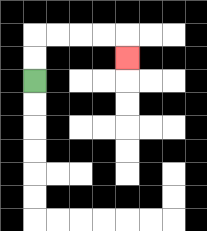{'start': '[1, 3]', 'end': '[5, 2]', 'path_directions': 'U,U,R,R,R,R,D', 'path_coordinates': '[[1, 3], [1, 2], [1, 1], [2, 1], [3, 1], [4, 1], [5, 1], [5, 2]]'}